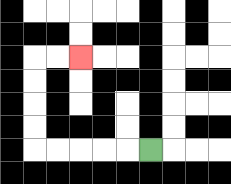{'start': '[6, 6]', 'end': '[3, 2]', 'path_directions': 'L,L,L,L,L,U,U,U,U,R,R', 'path_coordinates': '[[6, 6], [5, 6], [4, 6], [3, 6], [2, 6], [1, 6], [1, 5], [1, 4], [1, 3], [1, 2], [2, 2], [3, 2]]'}